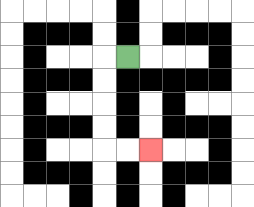{'start': '[5, 2]', 'end': '[6, 6]', 'path_directions': 'L,D,D,D,D,R,R', 'path_coordinates': '[[5, 2], [4, 2], [4, 3], [4, 4], [4, 5], [4, 6], [5, 6], [6, 6]]'}